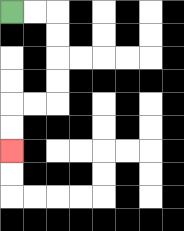{'start': '[0, 0]', 'end': '[0, 6]', 'path_directions': 'R,R,D,D,D,D,L,L,D,D', 'path_coordinates': '[[0, 0], [1, 0], [2, 0], [2, 1], [2, 2], [2, 3], [2, 4], [1, 4], [0, 4], [0, 5], [0, 6]]'}